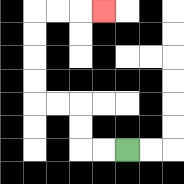{'start': '[5, 6]', 'end': '[4, 0]', 'path_directions': 'L,L,U,U,L,L,U,U,U,U,R,R,R', 'path_coordinates': '[[5, 6], [4, 6], [3, 6], [3, 5], [3, 4], [2, 4], [1, 4], [1, 3], [1, 2], [1, 1], [1, 0], [2, 0], [3, 0], [4, 0]]'}